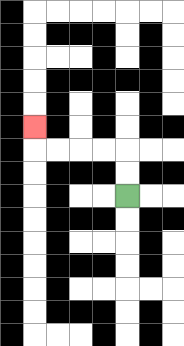{'start': '[5, 8]', 'end': '[1, 5]', 'path_directions': 'U,U,L,L,L,L,U', 'path_coordinates': '[[5, 8], [5, 7], [5, 6], [4, 6], [3, 6], [2, 6], [1, 6], [1, 5]]'}